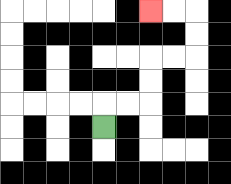{'start': '[4, 5]', 'end': '[6, 0]', 'path_directions': 'U,R,R,U,U,R,R,U,U,L,L', 'path_coordinates': '[[4, 5], [4, 4], [5, 4], [6, 4], [6, 3], [6, 2], [7, 2], [8, 2], [8, 1], [8, 0], [7, 0], [6, 0]]'}